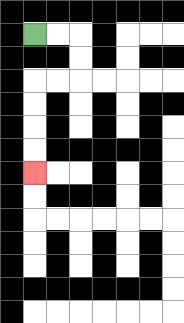{'start': '[1, 1]', 'end': '[1, 7]', 'path_directions': 'R,R,D,D,L,L,D,D,D,D', 'path_coordinates': '[[1, 1], [2, 1], [3, 1], [3, 2], [3, 3], [2, 3], [1, 3], [1, 4], [1, 5], [1, 6], [1, 7]]'}